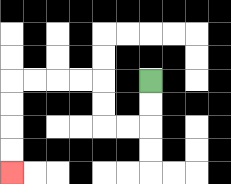{'start': '[6, 3]', 'end': '[0, 7]', 'path_directions': 'D,D,L,L,U,U,L,L,L,L,D,D,D,D', 'path_coordinates': '[[6, 3], [6, 4], [6, 5], [5, 5], [4, 5], [4, 4], [4, 3], [3, 3], [2, 3], [1, 3], [0, 3], [0, 4], [0, 5], [0, 6], [0, 7]]'}